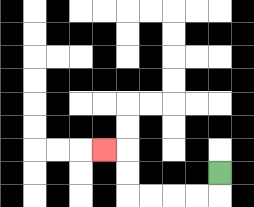{'start': '[9, 7]', 'end': '[4, 6]', 'path_directions': 'D,L,L,L,L,U,U,L', 'path_coordinates': '[[9, 7], [9, 8], [8, 8], [7, 8], [6, 8], [5, 8], [5, 7], [5, 6], [4, 6]]'}